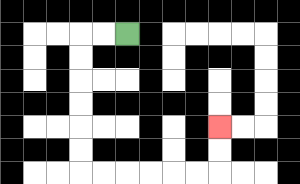{'start': '[5, 1]', 'end': '[9, 5]', 'path_directions': 'L,L,D,D,D,D,D,D,R,R,R,R,R,R,U,U', 'path_coordinates': '[[5, 1], [4, 1], [3, 1], [3, 2], [3, 3], [3, 4], [3, 5], [3, 6], [3, 7], [4, 7], [5, 7], [6, 7], [7, 7], [8, 7], [9, 7], [9, 6], [9, 5]]'}